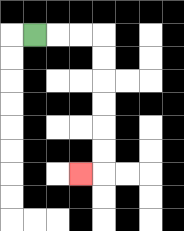{'start': '[1, 1]', 'end': '[3, 7]', 'path_directions': 'R,R,R,D,D,D,D,D,D,L', 'path_coordinates': '[[1, 1], [2, 1], [3, 1], [4, 1], [4, 2], [4, 3], [4, 4], [4, 5], [4, 6], [4, 7], [3, 7]]'}